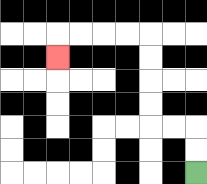{'start': '[8, 7]', 'end': '[2, 2]', 'path_directions': 'U,U,L,L,U,U,U,U,L,L,L,L,D', 'path_coordinates': '[[8, 7], [8, 6], [8, 5], [7, 5], [6, 5], [6, 4], [6, 3], [6, 2], [6, 1], [5, 1], [4, 1], [3, 1], [2, 1], [2, 2]]'}